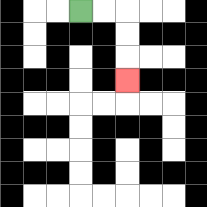{'start': '[3, 0]', 'end': '[5, 3]', 'path_directions': 'R,R,D,D,D', 'path_coordinates': '[[3, 0], [4, 0], [5, 0], [5, 1], [5, 2], [5, 3]]'}